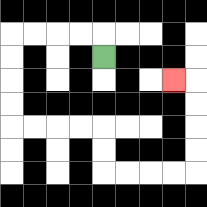{'start': '[4, 2]', 'end': '[7, 3]', 'path_directions': 'U,L,L,L,L,D,D,D,D,R,R,R,R,D,D,R,R,R,R,U,U,U,U,L', 'path_coordinates': '[[4, 2], [4, 1], [3, 1], [2, 1], [1, 1], [0, 1], [0, 2], [0, 3], [0, 4], [0, 5], [1, 5], [2, 5], [3, 5], [4, 5], [4, 6], [4, 7], [5, 7], [6, 7], [7, 7], [8, 7], [8, 6], [8, 5], [8, 4], [8, 3], [7, 3]]'}